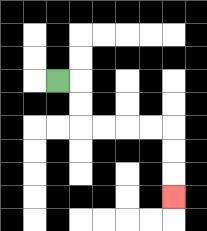{'start': '[2, 3]', 'end': '[7, 8]', 'path_directions': 'R,D,D,R,R,R,R,D,D,D', 'path_coordinates': '[[2, 3], [3, 3], [3, 4], [3, 5], [4, 5], [5, 5], [6, 5], [7, 5], [7, 6], [7, 7], [7, 8]]'}